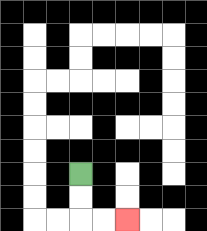{'start': '[3, 7]', 'end': '[5, 9]', 'path_directions': 'D,D,R,R', 'path_coordinates': '[[3, 7], [3, 8], [3, 9], [4, 9], [5, 9]]'}